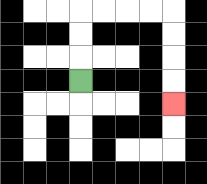{'start': '[3, 3]', 'end': '[7, 4]', 'path_directions': 'U,U,U,R,R,R,R,D,D,D,D', 'path_coordinates': '[[3, 3], [3, 2], [3, 1], [3, 0], [4, 0], [5, 0], [6, 0], [7, 0], [7, 1], [7, 2], [7, 3], [7, 4]]'}